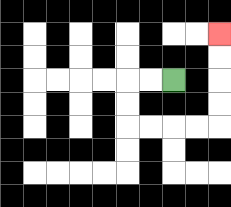{'start': '[7, 3]', 'end': '[9, 1]', 'path_directions': 'L,L,D,D,R,R,R,R,U,U,U,U', 'path_coordinates': '[[7, 3], [6, 3], [5, 3], [5, 4], [5, 5], [6, 5], [7, 5], [8, 5], [9, 5], [9, 4], [9, 3], [9, 2], [9, 1]]'}